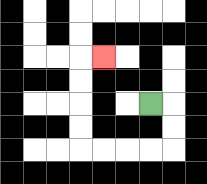{'start': '[6, 4]', 'end': '[4, 2]', 'path_directions': 'R,D,D,L,L,L,L,U,U,U,U,R', 'path_coordinates': '[[6, 4], [7, 4], [7, 5], [7, 6], [6, 6], [5, 6], [4, 6], [3, 6], [3, 5], [3, 4], [3, 3], [3, 2], [4, 2]]'}